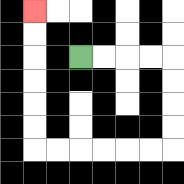{'start': '[3, 2]', 'end': '[1, 0]', 'path_directions': 'R,R,R,R,D,D,D,D,L,L,L,L,L,L,U,U,U,U,U,U', 'path_coordinates': '[[3, 2], [4, 2], [5, 2], [6, 2], [7, 2], [7, 3], [7, 4], [7, 5], [7, 6], [6, 6], [5, 6], [4, 6], [3, 6], [2, 6], [1, 6], [1, 5], [1, 4], [1, 3], [1, 2], [1, 1], [1, 0]]'}